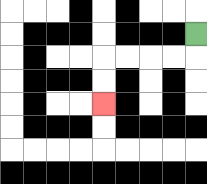{'start': '[8, 1]', 'end': '[4, 4]', 'path_directions': 'D,L,L,L,L,D,D', 'path_coordinates': '[[8, 1], [8, 2], [7, 2], [6, 2], [5, 2], [4, 2], [4, 3], [4, 4]]'}